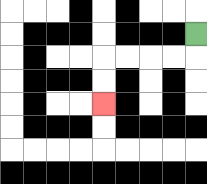{'start': '[8, 1]', 'end': '[4, 4]', 'path_directions': 'D,L,L,L,L,D,D', 'path_coordinates': '[[8, 1], [8, 2], [7, 2], [6, 2], [5, 2], [4, 2], [4, 3], [4, 4]]'}